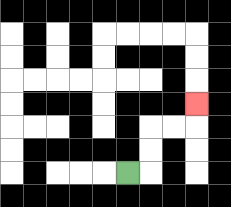{'start': '[5, 7]', 'end': '[8, 4]', 'path_directions': 'R,U,U,R,R,U', 'path_coordinates': '[[5, 7], [6, 7], [6, 6], [6, 5], [7, 5], [8, 5], [8, 4]]'}